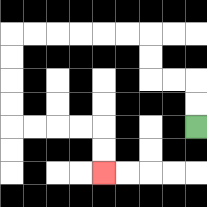{'start': '[8, 5]', 'end': '[4, 7]', 'path_directions': 'U,U,L,L,U,U,L,L,L,L,L,L,D,D,D,D,R,R,R,R,D,D', 'path_coordinates': '[[8, 5], [8, 4], [8, 3], [7, 3], [6, 3], [6, 2], [6, 1], [5, 1], [4, 1], [3, 1], [2, 1], [1, 1], [0, 1], [0, 2], [0, 3], [0, 4], [0, 5], [1, 5], [2, 5], [3, 5], [4, 5], [4, 6], [4, 7]]'}